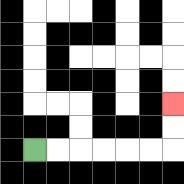{'start': '[1, 6]', 'end': '[7, 4]', 'path_directions': 'R,R,R,R,R,R,U,U', 'path_coordinates': '[[1, 6], [2, 6], [3, 6], [4, 6], [5, 6], [6, 6], [7, 6], [7, 5], [7, 4]]'}